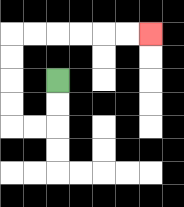{'start': '[2, 3]', 'end': '[6, 1]', 'path_directions': 'D,D,L,L,U,U,U,U,R,R,R,R,R,R', 'path_coordinates': '[[2, 3], [2, 4], [2, 5], [1, 5], [0, 5], [0, 4], [0, 3], [0, 2], [0, 1], [1, 1], [2, 1], [3, 1], [4, 1], [5, 1], [6, 1]]'}